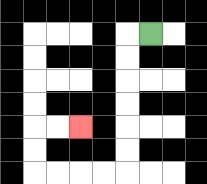{'start': '[6, 1]', 'end': '[3, 5]', 'path_directions': 'L,D,D,D,D,D,D,L,L,L,L,U,U,R,R', 'path_coordinates': '[[6, 1], [5, 1], [5, 2], [5, 3], [5, 4], [5, 5], [5, 6], [5, 7], [4, 7], [3, 7], [2, 7], [1, 7], [1, 6], [1, 5], [2, 5], [3, 5]]'}